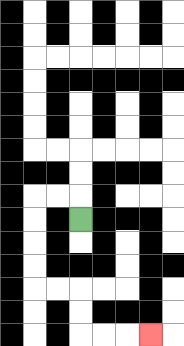{'start': '[3, 9]', 'end': '[6, 14]', 'path_directions': 'U,L,L,D,D,D,D,R,R,D,D,R,R,R', 'path_coordinates': '[[3, 9], [3, 8], [2, 8], [1, 8], [1, 9], [1, 10], [1, 11], [1, 12], [2, 12], [3, 12], [3, 13], [3, 14], [4, 14], [5, 14], [6, 14]]'}